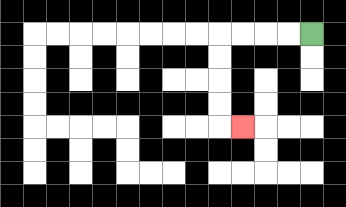{'start': '[13, 1]', 'end': '[10, 5]', 'path_directions': 'L,L,L,L,D,D,D,D,R', 'path_coordinates': '[[13, 1], [12, 1], [11, 1], [10, 1], [9, 1], [9, 2], [9, 3], [9, 4], [9, 5], [10, 5]]'}